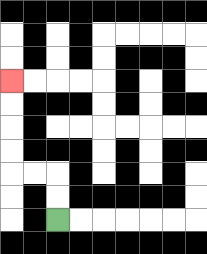{'start': '[2, 9]', 'end': '[0, 3]', 'path_directions': 'U,U,L,L,U,U,U,U', 'path_coordinates': '[[2, 9], [2, 8], [2, 7], [1, 7], [0, 7], [0, 6], [0, 5], [0, 4], [0, 3]]'}